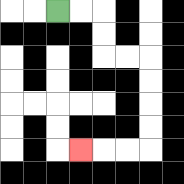{'start': '[2, 0]', 'end': '[3, 6]', 'path_directions': 'R,R,D,D,R,R,D,D,D,D,L,L,L', 'path_coordinates': '[[2, 0], [3, 0], [4, 0], [4, 1], [4, 2], [5, 2], [6, 2], [6, 3], [6, 4], [6, 5], [6, 6], [5, 6], [4, 6], [3, 6]]'}